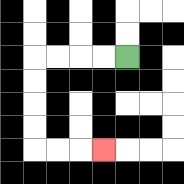{'start': '[5, 2]', 'end': '[4, 6]', 'path_directions': 'L,L,L,L,D,D,D,D,R,R,R', 'path_coordinates': '[[5, 2], [4, 2], [3, 2], [2, 2], [1, 2], [1, 3], [1, 4], [1, 5], [1, 6], [2, 6], [3, 6], [4, 6]]'}